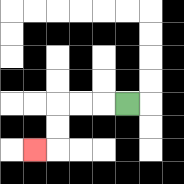{'start': '[5, 4]', 'end': '[1, 6]', 'path_directions': 'L,L,L,D,D,L', 'path_coordinates': '[[5, 4], [4, 4], [3, 4], [2, 4], [2, 5], [2, 6], [1, 6]]'}